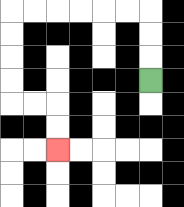{'start': '[6, 3]', 'end': '[2, 6]', 'path_directions': 'U,U,U,L,L,L,L,L,L,D,D,D,D,R,R,D,D', 'path_coordinates': '[[6, 3], [6, 2], [6, 1], [6, 0], [5, 0], [4, 0], [3, 0], [2, 0], [1, 0], [0, 0], [0, 1], [0, 2], [0, 3], [0, 4], [1, 4], [2, 4], [2, 5], [2, 6]]'}